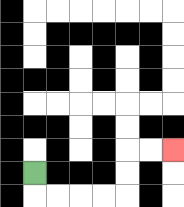{'start': '[1, 7]', 'end': '[7, 6]', 'path_directions': 'D,R,R,R,R,U,U,R,R', 'path_coordinates': '[[1, 7], [1, 8], [2, 8], [3, 8], [4, 8], [5, 8], [5, 7], [5, 6], [6, 6], [7, 6]]'}